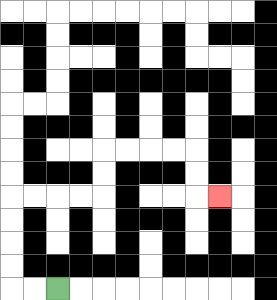{'start': '[2, 12]', 'end': '[9, 8]', 'path_directions': 'L,L,U,U,U,U,R,R,R,R,U,U,R,R,R,R,D,D,R', 'path_coordinates': '[[2, 12], [1, 12], [0, 12], [0, 11], [0, 10], [0, 9], [0, 8], [1, 8], [2, 8], [3, 8], [4, 8], [4, 7], [4, 6], [5, 6], [6, 6], [7, 6], [8, 6], [8, 7], [8, 8], [9, 8]]'}